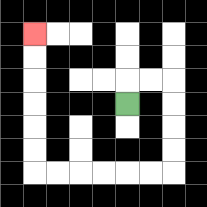{'start': '[5, 4]', 'end': '[1, 1]', 'path_directions': 'U,R,R,D,D,D,D,L,L,L,L,L,L,U,U,U,U,U,U', 'path_coordinates': '[[5, 4], [5, 3], [6, 3], [7, 3], [7, 4], [7, 5], [7, 6], [7, 7], [6, 7], [5, 7], [4, 7], [3, 7], [2, 7], [1, 7], [1, 6], [1, 5], [1, 4], [1, 3], [1, 2], [1, 1]]'}